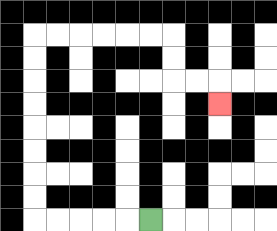{'start': '[6, 9]', 'end': '[9, 4]', 'path_directions': 'L,L,L,L,L,U,U,U,U,U,U,U,U,R,R,R,R,R,R,D,D,R,R,D', 'path_coordinates': '[[6, 9], [5, 9], [4, 9], [3, 9], [2, 9], [1, 9], [1, 8], [1, 7], [1, 6], [1, 5], [1, 4], [1, 3], [1, 2], [1, 1], [2, 1], [3, 1], [4, 1], [5, 1], [6, 1], [7, 1], [7, 2], [7, 3], [8, 3], [9, 3], [9, 4]]'}